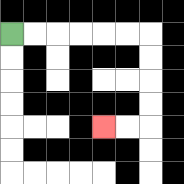{'start': '[0, 1]', 'end': '[4, 5]', 'path_directions': 'R,R,R,R,R,R,D,D,D,D,L,L', 'path_coordinates': '[[0, 1], [1, 1], [2, 1], [3, 1], [4, 1], [5, 1], [6, 1], [6, 2], [6, 3], [6, 4], [6, 5], [5, 5], [4, 5]]'}